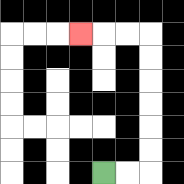{'start': '[4, 7]', 'end': '[3, 1]', 'path_directions': 'R,R,U,U,U,U,U,U,L,L,L', 'path_coordinates': '[[4, 7], [5, 7], [6, 7], [6, 6], [6, 5], [6, 4], [6, 3], [6, 2], [6, 1], [5, 1], [4, 1], [3, 1]]'}